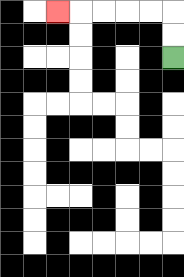{'start': '[7, 2]', 'end': '[2, 0]', 'path_directions': 'U,U,L,L,L,L,L', 'path_coordinates': '[[7, 2], [7, 1], [7, 0], [6, 0], [5, 0], [4, 0], [3, 0], [2, 0]]'}